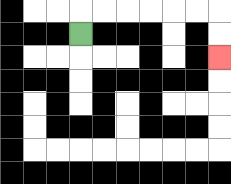{'start': '[3, 1]', 'end': '[9, 2]', 'path_directions': 'U,R,R,R,R,R,R,D,D', 'path_coordinates': '[[3, 1], [3, 0], [4, 0], [5, 0], [6, 0], [7, 0], [8, 0], [9, 0], [9, 1], [9, 2]]'}